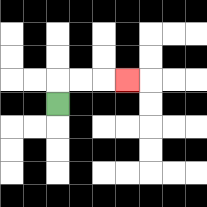{'start': '[2, 4]', 'end': '[5, 3]', 'path_directions': 'U,R,R,R', 'path_coordinates': '[[2, 4], [2, 3], [3, 3], [4, 3], [5, 3]]'}